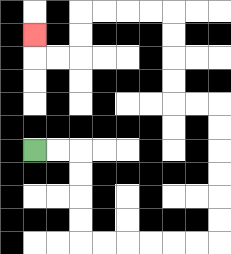{'start': '[1, 6]', 'end': '[1, 1]', 'path_directions': 'R,R,D,D,D,D,R,R,R,R,R,R,U,U,U,U,U,U,L,L,U,U,U,U,L,L,L,L,D,D,L,L,U', 'path_coordinates': '[[1, 6], [2, 6], [3, 6], [3, 7], [3, 8], [3, 9], [3, 10], [4, 10], [5, 10], [6, 10], [7, 10], [8, 10], [9, 10], [9, 9], [9, 8], [9, 7], [9, 6], [9, 5], [9, 4], [8, 4], [7, 4], [7, 3], [7, 2], [7, 1], [7, 0], [6, 0], [5, 0], [4, 0], [3, 0], [3, 1], [3, 2], [2, 2], [1, 2], [1, 1]]'}